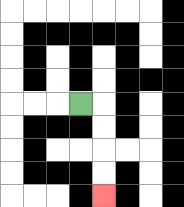{'start': '[3, 4]', 'end': '[4, 8]', 'path_directions': 'R,D,D,D,D', 'path_coordinates': '[[3, 4], [4, 4], [4, 5], [4, 6], [4, 7], [4, 8]]'}